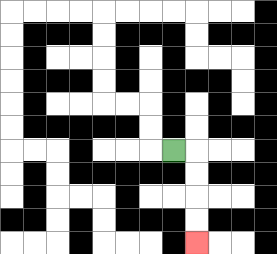{'start': '[7, 6]', 'end': '[8, 10]', 'path_directions': 'R,D,D,D,D', 'path_coordinates': '[[7, 6], [8, 6], [8, 7], [8, 8], [8, 9], [8, 10]]'}